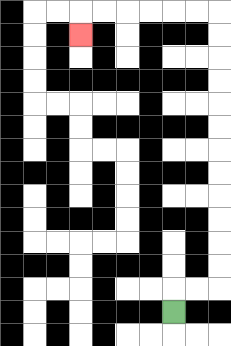{'start': '[7, 13]', 'end': '[3, 1]', 'path_directions': 'U,R,R,U,U,U,U,U,U,U,U,U,U,U,U,L,L,L,L,L,L,D', 'path_coordinates': '[[7, 13], [7, 12], [8, 12], [9, 12], [9, 11], [9, 10], [9, 9], [9, 8], [9, 7], [9, 6], [9, 5], [9, 4], [9, 3], [9, 2], [9, 1], [9, 0], [8, 0], [7, 0], [6, 0], [5, 0], [4, 0], [3, 0], [3, 1]]'}